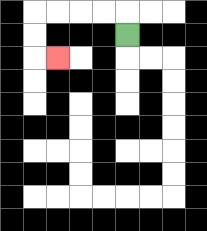{'start': '[5, 1]', 'end': '[2, 2]', 'path_directions': 'U,L,L,L,L,D,D,R', 'path_coordinates': '[[5, 1], [5, 0], [4, 0], [3, 0], [2, 0], [1, 0], [1, 1], [1, 2], [2, 2]]'}